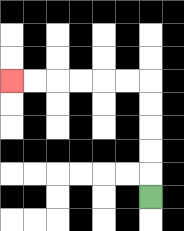{'start': '[6, 8]', 'end': '[0, 3]', 'path_directions': 'U,U,U,U,U,L,L,L,L,L,L', 'path_coordinates': '[[6, 8], [6, 7], [6, 6], [6, 5], [6, 4], [6, 3], [5, 3], [4, 3], [3, 3], [2, 3], [1, 3], [0, 3]]'}